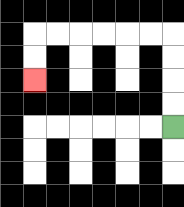{'start': '[7, 5]', 'end': '[1, 3]', 'path_directions': 'U,U,U,U,L,L,L,L,L,L,D,D', 'path_coordinates': '[[7, 5], [7, 4], [7, 3], [7, 2], [7, 1], [6, 1], [5, 1], [4, 1], [3, 1], [2, 1], [1, 1], [1, 2], [1, 3]]'}